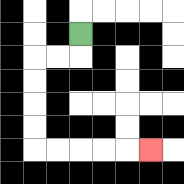{'start': '[3, 1]', 'end': '[6, 6]', 'path_directions': 'D,L,L,D,D,D,D,R,R,R,R,R', 'path_coordinates': '[[3, 1], [3, 2], [2, 2], [1, 2], [1, 3], [1, 4], [1, 5], [1, 6], [2, 6], [3, 6], [4, 6], [5, 6], [6, 6]]'}